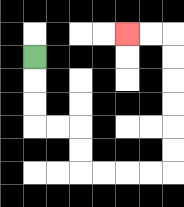{'start': '[1, 2]', 'end': '[5, 1]', 'path_directions': 'D,D,D,R,R,D,D,R,R,R,R,U,U,U,U,U,U,L,L', 'path_coordinates': '[[1, 2], [1, 3], [1, 4], [1, 5], [2, 5], [3, 5], [3, 6], [3, 7], [4, 7], [5, 7], [6, 7], [7, 7], [7, 6], [7, 5], [7, 4], [7, 3], [7, 2], [7, 1], [6, 1], [5, 1]]'}